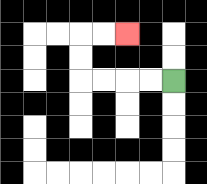{'start': '[7, 3]', 'end': '[5, 1]', 'path_directions': 'L,L,L,L,U,U,R,R', 'path_coordinates': '[[7, 3], [6, 3], [5, 3], [4, 3], [3, 3], [3, 2], [3, 1], [4, 1], [5, 1]]'}